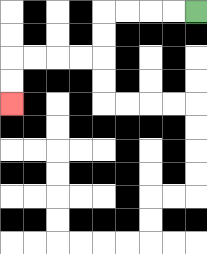{'start': '[8, 0]', 'end': '[0, 4]', 'path_directions': 'L,L,L,L,D,D,L,L,L,L,D,D', 'path_coordinates': '[[8, 0], [7, 0], [6, 0], [5, 0], [4, 0], [4, 1], [4, 2], [3, 2], [2, 2], [1, 2], [0, 2], [0, 3], [0, 4]]'}